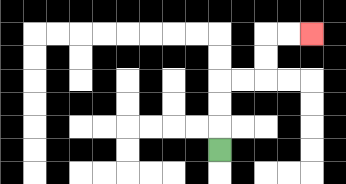{'start': '[9, 6]', 'end': '[13, 1]', 'path_directions': 'U,U,U,R,R,U,U,R,R', 'path_coordinates': '[[9, 6], [9, 5], [9, 4], [9, 3], [10, 3], [11, 3], [11, 2], [11, 1], [12, 1], [13, 1]]'}